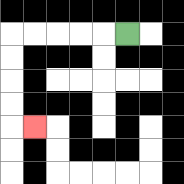{'start': '[5, 1]', 'end': '[1, 5]', 'path_directions': 'L,L,L,L,L,D,D,D,D,R', 'path_coordinates': '[[5, 1], [4, 1], [3, 1], [2, 1], [1, 1], [0, 1], [0, 2], [0, 3], [0, 4], [0, 5], [1, 5]]'}